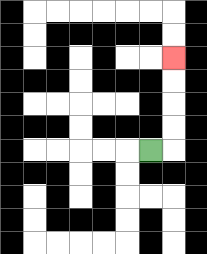{'start': '[6, 6]', 'end': '[7, 2]', 'path_directions': 'R,U,U,U,U', 'path_coordinates': '[[6, 6], [7, 6], [7, 5], [7, 4], [7, 3], [7, 2]]'}